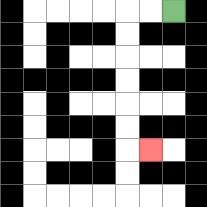{'start': '[7, 0]', 'end': '[6, 6]', 'path_directions': 'L,L,D,D,D,D,D,D,R', 'path_coordinates': '[[7, 0], [6, 0], [5, 0], [5, 1], [5, 2], [5, 3], [5, 4], [5, 5], [5, 6], [6, 6]]'}